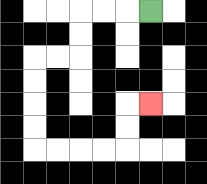{'start': '[6, 0]', 'end': '[6, 4]', 'path_directions': 'L,L,L,D,D,L,L,D,D,D,D,R,R,R,R,U,U,R', 'path_coordinates': '[[6, 0], [5, 0], [4, 0], [3, 0], [3, 1], [3, 2], [2, 2], [1, 2], [1, 3], [1, 4], [1, 5], [1, 6], [2, 6], [3, 6], [4, 6], [5, 6], [5, 5], [5, 4], [6, 4]]'}